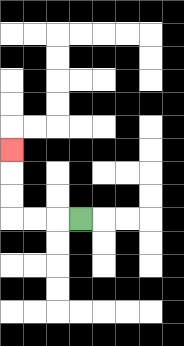{'start': '[3, 9]', 'end': '[0, 6]', 'path_directions': 'L,L,L,U,U,U', 'path_coordinates': '[[3, 9], [2, 9], [1, 9], [0, 9], [0, 8], [0, 7], [0, 6]]'}